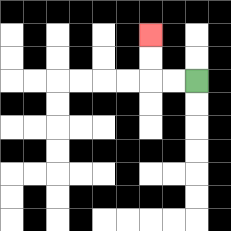{'start': '[8, 3]', 'end': '[6, 1]', 'path_directions': 'L,L,U,U', 'path_coordinates': '[[8, 3], [7, 3], [6, 3], [6, 2], [6, 1]]'}